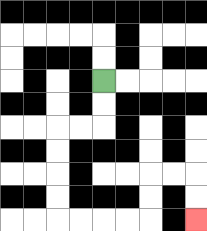{'start': '[4, 3]', 'end': '[8, 9]', 'path_directions': 'D,D,L,L,D,D,D,D,R,R,R,R,U,U,R,R,D,D', 'path_coordinates': '[[4, 3], [4, 4], [4, 5], [3, 5], [2, 5], [2, 6], [2, 7], [2, 8], [2, 9], [3, 9], [4, 9], [5, 9], [6, 9], [6, 8], [6, 7], [7, 7], [8, 7], [8, 8], [8, 9]]'}